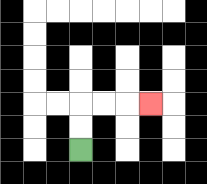{'start': '[3, 6]', 'end': '[6, 4]', 'path_directions': 'U,U,R,R,R', 'path_coordinates': '[[3, 6], [3, 5], [3, 4], [4, 4], [5, 4], [6, 4]]'}